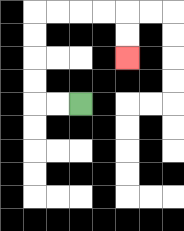{'start': '[3, 4]', 'end': '[5, 2]', 'path_directions': 'L,L,U,U,U,U,R,R,R,R,D,D', 'path_coordinates': '[[3, 4], [2, 4], [1, 4], [1, 3], [1, 2], [1, 1], [1, 0], [2, 0], [3, 0], [4, 0], [5, 0], [5, 1], [5, 2]]'}